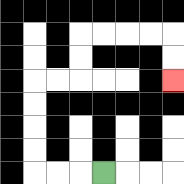{'start': '[4, 7]', 'end': '[7, 3]', 'path_directions': 'L,L,L,U,U,U,U,R,R,U,U,R,R,R,R,D,D', 'path_coordinates': '[[4, 7], [3, 7], [2, 7], [1, 7], [1, 6], [1, 5], [1, 4], [1, 3], [2, 3], [3, 3], [3, 2], [3, 1], [4, 1], [5, 1], [6, 1], [7, 1], [7, 2], [7, 3]]'}